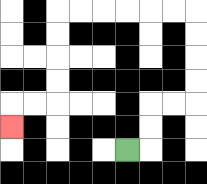{'start': '[5, 6]', 'end': '[0, 5]', 'path_directions': 'R,U,U,R,R,U,U,U,U,L,L,L,L,L,L,D,D,D,D,L,L,D', 'path_coordinates': '[[5, 6], [6, 6], [6, 5], [6, 4], [7, 4], [8, 4], [8, 3], [8, 2], [8, 1], [8, 0], [7, 0], [6, 0], [5, 0], [4, 0], [3, 0], [2, 0], [2, 1], [2, 2], [2, 3], [2, 4], [1, 4], [0, 4], [0, 5]]'}